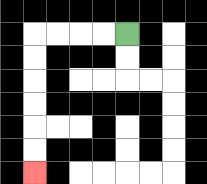{'start': '[5, 1]', 'end': '[1, 7]', 'path_directions': 'L,L,L,L,D,D,D,D,D,D', 'path_coordinates': '[[5, 1], [4, 1], [3, 1], [2, 1], [1, 1], [1, 2], [1, 3], [1, 4], [1, 5], [1, 6], [1, 7]]'}